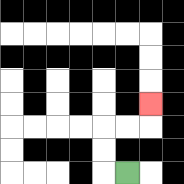{'start': '[5, 7]', 'end': '[6, 4]', 'path_directions': 'L,U,U,R,R,U', 'path_coordinates': '[[5, 7], [4, 7], [4, 6], [4, 5], [5, 5], [6, 5], [6, 4]]'}